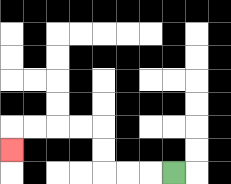{'start': '[7, 7]', 'end': '[0, 6]', 'path_directions': 'L,L,L,U,U,L,L,L,L,D', 'path_coordinates': '[[7, 7], [6, 7], [5, 7], [4, 7], [4, 6], [4, 5], [3, 5], [2, 5], [1, 5], [0, 5], [0, 6]]'}